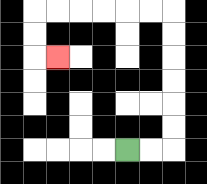{'start': '[5, 6]', 'end': '[2, 2]', 'path_directions': 'R,R,U,U,U,U,U,U,L,L,L,L,L,L,D,D,R', 'path_coordinates': '[[5, 6], [6, 6], [7, 6], [7, 5], [7, 4], [7, 3], [7, 2], [7, 1], [7, 0], [6, 0], [5, 0], [4, 0], [3, 0], [2, 0], [1, 0], [1, 1], [1, 2], [2, 2]]'}